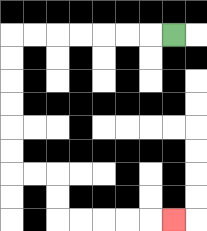{'start': '[7, 1]', 'end': '[7, 9]', 'path_directions': 'L,L,L,L,L,L,L,D,D,D,D,D,D,R,R,D,D,R,R,R,R,R', 'path_coordinates': '[[7, 1], [6, 1], [5, 1], [4, 1], [3, 1], [2, 1], [1, 1], [0, 1], [0, 2], [0, 3], [0, 4], [0, 5], [0, 6], [0, 7], [1, 7], [2, 7], [2, 8], [2, 9], [3, 9], [4, 9], [5, 9], [6, 9], [7, 9]]'}